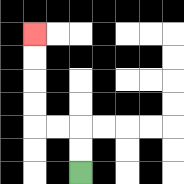{'start': '[3, 7]', 'end': '[1, 1]', 'path_directions': 'U,U,L,L,U,U,U,U', 'path_coordinates': '[[3, 7], [3, 6], [3, 5], [2, 5], [1, 5], [1, 4], [1, 3], [1, 2], [1, 1]]'}